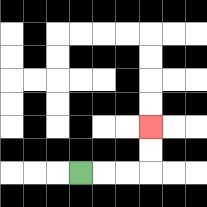{'start': '[3, 7]', 'end': '[6, 5]', 'path_directions': 'R,R,R,U,U', 'path_coordinates': '[[3, 7], [4, 7], [5, 7], [6, 7], [6, 6], [6, 5]]'}